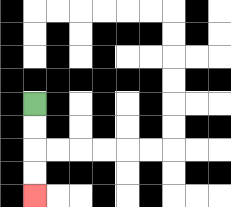{'start': '[1, 4]', 'end': '[1, 8]', 'path_directions': 'D,D,D,D', 'path_coordinates': '[[1, 4], [1, 5], [1, 6], [1, 7], [1, 8]]'}